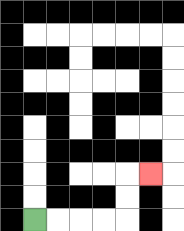{'start': '[1, 9]', 'end': '[6, 7]', 'path_directions': 'R,R,R,R,U,U,R', 'path_coordinates': '[[1, 9], [2, 9], [3, 9], [4, 9], [5, 9], [5, 8], [5, 7], [6, 7]]'}